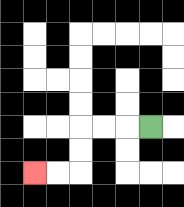{'start': '[6, 5]', 'end': '[1, 7]', 'path_directions': 'L,L,L,D,D,L,L', 'path_coordinates': '[[6, 5], [5, 5], [4, 5], [3, 5], [3, 6], [3, 7], [2, 7], [1, 7]]'}